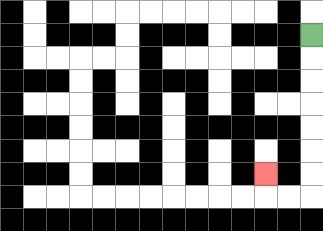{'start': '[13, 1]', 'end': '[11, 7]', 'path_directions': 'D,D,D,D,D,D,D,L,L,U', 'path_coordinates': '[[13, 1], [13, 2], [13, 3], [13, 4], [13, 5], [13, 6], [13, 7], [13, 8], [12, 8], [11, 8], [11, 7]]'}